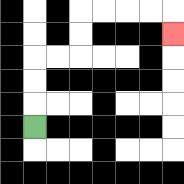{'start': '[1, 5]', 'end': '[7, 1]', 'path_directions': 'U,U,U,R,R,U,U,R,R,R,R,D', 'path_coordinates': '[[1, 5], [1, 4], [1, 3], [1, 2], [2, 2], [3, 2], [3, 1], [3, 0], [4, 0], [5, 0], [6, 0], [7, 0], [7, 1]]'}